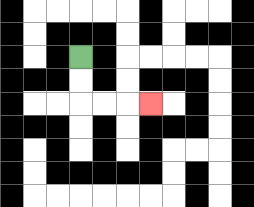{'start': '[3, 2]', 'end': '[6, 4]', 'path_directions': 'D,D,R,R,R', 'path_coordinates': '[[3, 2], [3, 3], [3, 4], [4, 4], [5, 4], [6, 4]]'}